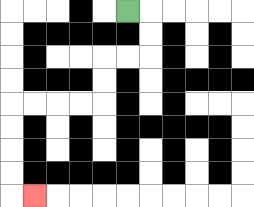{'start': '[5, 0]', 'end': '[1, 8]', 'path_directions': 'R,D,D,L,L,D,D,L,L,L,L,D,D,D,D,R', 'path_coordinates': '[[5, 0], [6, 0], [6, 1], [6, 2], [5, 2], [4, 2], [4, 3], [4, 4], [3, 4], [2, 4], [1, 4], [0, 4], [0, 5], [0, 6], [0, 7], [0, 8], [1, 8]]'}